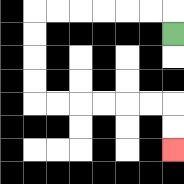{'start': '[7, 1]', 'end': '[7, 6]', 'path_directions': 'U,L,L,L,L,L,L,D,D,D,D,R,R,R,R,R,R,D,D', 'path_coordinates': '[[7, 1], [7, 0], [6, 0], [5, 0], [4, 0], [3, 0], [2, 0], [1, 0], [1, 1], [1, 2], [1, 3], [1, 4], [2, 4], [3, 4], [4, 4], [5, 4], [6, 4], [7, 4], [7, 5], [7, 6]]'}